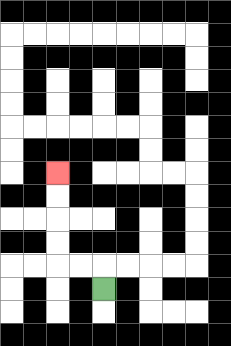{'start': '[4, 12]', 'end': '[2, 7]', 'path_directions': 'U,L,L,U,U,U,U', 'path_coordinates': '[[4, 12], [4, 11], [3, 11], [2, 11], [2, 10], [2, 9], [2, 8], [2, 7]]'}